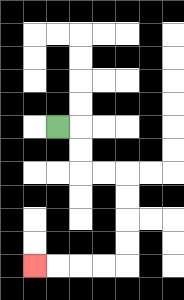{'start': '[2, 5]', 'end': '[1, 11]', 'path_directions': 'R,D,D,R,R,D,D,D,D,L,L,L,L', 'path_coordinates': '[[2, 5], [3, 5], [3, 6], [3, 7], [4, 7], [5, 7], [5, 8], [5, 9], [5, 10], [5, 11], [4, 11], [3, 11], [2, 11], [1, 11]]'}